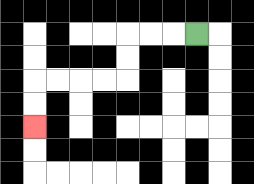{'start': '[8, 1]', 'end': '[1, 5]', 'path_directions': 'L,L,L,D,D,L,L,L,L,D,D', 'path_coordinates': '[[8, 1], [7, 1], [6, 1], [5, 1], [5, 2], [5, 3], [4, 3], [3, 3], [2, 3], [1, 3], [1, 4], [1, 5]]'}